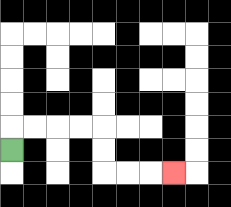{'start': '[0, 6]', 'end': '[7, 7]', 'path_directions': 'U,R,R,R,R,D,D,R,R,R', 'path_coordinates': '[[0, 6], [0, 5], [1, 5], [2, 5], [3, 5], [4, 5], [4, 6], [4, 7], [5, 7], [6, 7], [7, 7]]'}